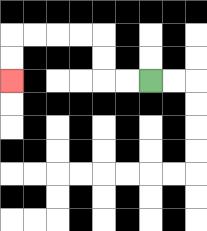{'start': '[6, 3]', 'end': '[0, 3]', 'path_directions': 'L,L,U,U,L,L,L,L,D,D', 'path_coordinates': '[[6, 3], [5, 3], [4, 3], [4, 2], [4, 1], [3, 1], [2, 1], [1, 1], [0, 1], [0, 2], [0, 3]]'}